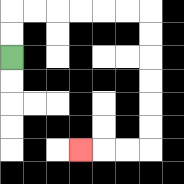{'start': '[0, 2]', 'end': '[3, 6]', 'path_directions': 'U,U,R,R,R,R,R,R,D,D,D,D,D,D,L,L,L', 'path_coordinates': '[[0, 2], [0, 1], [0, 0], [1, 0], [2, 0], [3, 0], [4, 0], [5, 0], [6, 0], [6, 1], [6, 2], [6, 3], [6, 4], [6, 5], [6, 6], [5, 6], [4, 6], [3, 6]]'}